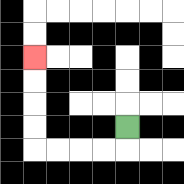{'start': '[5, 5]', 'end': '[1, 2]', 'path_directions': 'D,L,L,L,L,U,U,U,U', 'path_coordinates': '[[5, 5], [5, 6], [4, 6], [3, 6], [2, 6], [1, 6], [1, 5], [1, 4], [1, 3], [1, 2]]'}